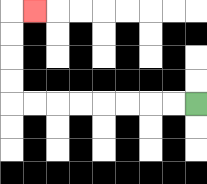{'start': '[8, 4]', 'end': '[1, 0]', 'path_directions': 'L,L,L,L,L,L,L,L,U,U,U,U,R', 'path_coordinates': '[[8, 4], [7, 4], [6, 4], [5, 4], [4, 4], [3, 4], [2, 4], [1, 4], [0, 4], [0, 3], [0, 2], [0, 1], [0, 0], [1, 0]]'}